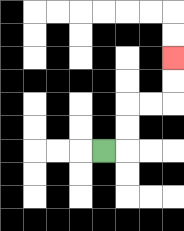{'start': '[4, 6]', 'end': '[7, 2]', 'path_directions': 'R,U,U,R,R,U,U', 'path_coordinates': '[[4, 6], [5, 6], [5, 5], [5, 4], [6, 4], [7, 4], [7, 3], [7, 2]]'}